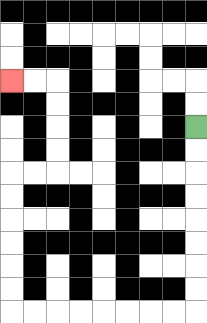{'start': '[8, 5]', 'end': '[0, 3]', 'path_directions': 'D,D,D,D,D,D,D,D,L,L,L,L,L,L,L,L,U,U,U,U,U,U,R,R,U,U,U,U,L,L', 'path_coordinates': '[[8, 5], [8, 6], [8, 7], [8, 8], [8, 9], [8, 10], [8, 11], [8, 12], [8, 13], [7, 13], [6, 13], [5, 13], [4, 13], [3, 13], [2, 13], [1, 13], [0, 13], [0, 12], [0, 11], [0, 10], [0, 9], [0, 8], [0, 7], [1, 7], [2, 7], [2, 6], [2, 5], [2, 4], [2, 3], [1, 3], [0, 3]]'}